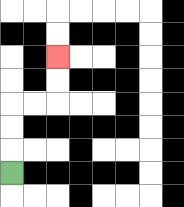{'start': '[0, 7]', 'end': '[2, 2]', 'path_directions': 'U,U,U,R,R,U,U', 'path_coordinates': '[[0, 7], [0, 6], [0, 5], [0, 4], [1, 4], [2, 4], [2, 3], [2, 2]]'}